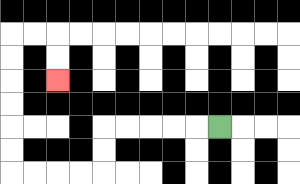{'start': '[9, 5]', 'end': '[2, 3]', 'path_directions': 'L,L,L,L,L,D,D,L,L,L,L,U,U,U,U,U,U,R,R,D,D', 'path_coordinates': '[[9, 5], [8, 5], [7, 5], [6, 5], [5, 5], [4, 5], [4, 6], [4, 7], [3, 7], [2, 7], [1, 7], [0, 7], [0, 6], [0, 5], [0, 4], [0, 3], [0, 2], [0, 1], [1, 1], [2, 1], [2, 2], [2, 3]]'}